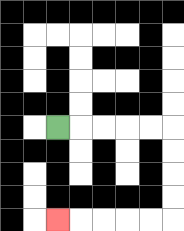{'start': '[2, 5]', 'end': '[2, 9]', 'path_directions': 'R,R,R,R,R,D,D,D,D,L,L,L,L,L', 'path_coordinates': '[[2, 5], [3, 5], [4, 5], [5, 5], [6, 5], [7, 5], [7, 6], [7, 7], [7, 8], [7, 9], [6, 9], [5, 9], [4, 9], [3, 9], [2, 9]]'}